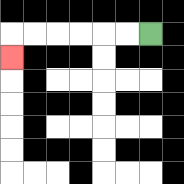{'start': '[6, 1]', 'end': '[0, 2]', 'path_directions': 'L,L,L,L,L,L,D', 'path_coordinates': '[[6, 1], [5, 1], [4, 1], [3, 1], [2, 1], [1, 1], [0, 1], [0, 2]]'}